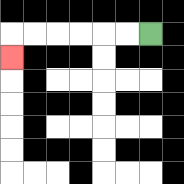{'start': '[6, 1]', 'end': '[0, 2]', 'path_directions': 'L,L,L,L,L,L,D', 'path_coordinates': '[[6, 1], [5, 1], [4, 1], [3, 1], [2, 1], [1, 1], [0, 1], [0, 2]]'}